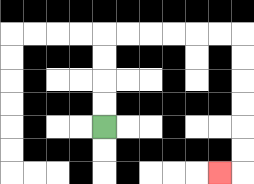{'start': '[4, 5]', 'end': '[9, 7]', 'path_directions': 'U,U,U,U,R,R,R,R,R,R,D,D,D,D,D,D,L', 'path_coordinates': '[[4, 5], [4, 4], [4, 3], [4, 2], [4, 1], [5, 1], [6, 1], [7, 1], [8, 1], [9, 1], [10, 1], [10, 2], [10, 3], [10, 4], [10, 5], [10, 6], [10, 7], [9, 7]]'}